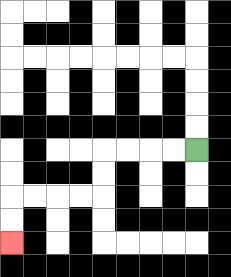{'start': '[8, 6]', 'end': '[0, 10]', 'path_directions': 'L,L,L,L,D,D,L,L,L,L,D,D', 'path_coordinates': '[[8, 6], [7, 6], [6, 6], [5, 6], [4, 6], [4, 7], [4, 8], [3, 8], [2, 8], [1, 8], [0, 8], [0, 9], [0, 10]]'}